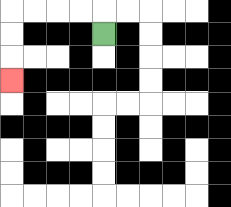{'start': '[4, 1]', 'end': '[0, 3]', 'path_directions': 'U,L,L,L,L,D,D,D', 'path_coordinates': '[[4, 1], [4, 0], [3, 0], [2, 0], [1, 0], [0, 0], [0, 1], [0, 2], [0, 3]]'}